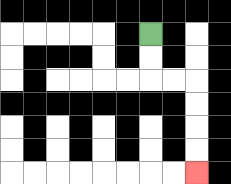{'start': '[6, 1]', 'end': '[8, 7]', 'path_directions': 'D,D,R,R,D,D,D,D', 'path_coordinates': '[[6, 1], [6, 2], [6, 3], [7, 3], [8, 3], [8, 4], [8, 5], [8, 6], [8, 7]]'}